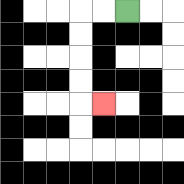{'start': '[5, 0]', 'end': '[4, 4]', 'path_directions': 'L,L,D,D,D,D,R', 'path_coordinates': '[[5, 0], [4, 0], [3, 0], [3, 1], [3, 2], [3, 3], [3, 4], [4, 4]]'}